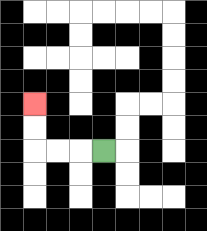{'start': '[4, 6]', 'end': '[1, 4]', 'path_directions': 'L,L,L,U,U', 'path_coordinates': '[[4, 6], [3, 6], [2, 6], [1, 6], [1, 5], [1, 4]]'}